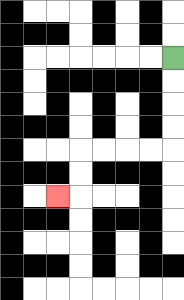{'start': '[7, 2]', 'end': '[2, 8]', 'path_directions': 'D,D,D,D,L,L,L,L,D,D,L', 'path_coordinates': '[[7, 2], [7, 3], [7, 4], [7, 5], [7, 6], [6, 6], [5, 6], [4, 6], [3, 6], [3, 7], [3, 8], [2, 8]]'}